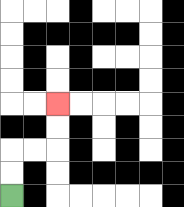{'start': '[0, 8]', 'end': '[2, 4]', 'path_directions': 'U,U,R,R,U,U', 'path_coordinates': '[[0, 8], [0, 7], [0, 6], [1, 6], [2, 6], [2, 5], [2, 4]]'}